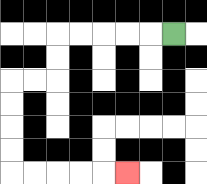{'start': '[7, 1]', 'end': '[5, 7]', 'path_directions': 'L,L,L,L,L,D,D,L,L,D,D,D,D,R,R,R,R,R', 'path_coordinates': '[[7, 1], [6, 1], [5, 1], [4, 1], [3, 1], [2, 1], [2, 2], [2, 3], [1, 3], [0, 3], [0, 4], [0, 5], [0, 6], [0, 7], [1, 7], [2, 7], [3, 7], [4, 7], [5, 7]]'}